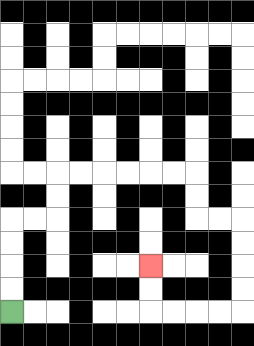{'start': '[0, 13]', 'end': '[6, 11]', 'path_directions': 'U,U,U,U,R,R,U,U,R,R,R,R,R,R,D,D,R,R,D,D,D,D,L,L,L,L,U,U', 'path_coordinates': '[[0, 13], [0, 12], [0, 11], [0, 10], [0, 9], [1, 9], [2, 9], [2, 8], [2, 7], [3, 7], [4, 7], [5, 7], [6, 7], [7, 7], [8, 7], [8, 8], [8, 9], [9, 9], [10, 9], [10, 10], [10, 11], [10, 12], [10, 13], [9, 13], [8, 13], [7, 13], [6, 13], [6, 12], [6, 11]]'}